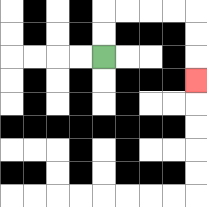{'start': '[4, 2]', 'end': '[8, 3]', 'path_directions': 'U,U,R,R,R,R,D,D,D', 'path_coordinates': '[[4, 2], [4, 1], [4, 0], [5, 0], [6, 0], [7, 0], [8, 0], [8, 1], [8, 2], [8, 3]]'}